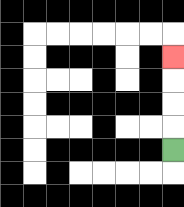{'start': '[7, 6]', 'end': '[7, 2]', 'path_directions': 'U,U,U,U', 'path_coordinates': '[[7, 6], [7, 5], [7, 4], [7, 3], [7, 2]]'}